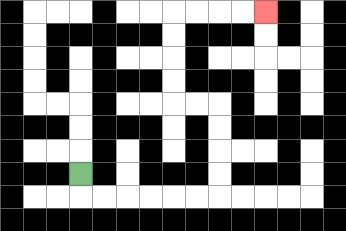{'start': '[3, 7]', 'end': '[11, 0]', 'path_directions': 'D,R,R,R,R,R,R,U,U,U,U,L,L,U,U,U,U,R,R,R,R', 'path_coordinates': '[[3, 7], [3, 8], [4, 8], [5, 8], [6, 8], [7, 8], [8, 8], [9, 8], [9, 7], [9, 6], [9, 5], [9, 4], [8, 4], [7, 4], [7, 3], [7, 2], [7, 1], [7, 0], [8, 0], [9, 0], [10, 0], [11, 0]]'}